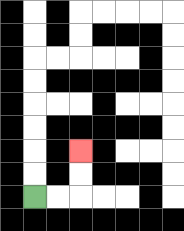{'start': '[1, 8]', 'end': '[3, 6]', 'path_directions': 'R,R,U,U', 'path_coordinates': '[[1, 8], [2, 8], [3, 8], [3, 7], [3, 6]]'}